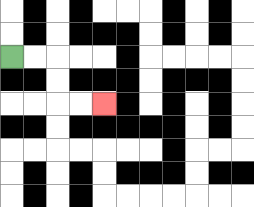{'start': '[0, 2]', 'end': '[4, 4]', 'path_directions': 'R,R,D,D,R,R', 'path_coordinates': '[[0, 2], [1, 2], [2, 2], [2, 3], [2, 4], [3, 4], [4, 4]]'}